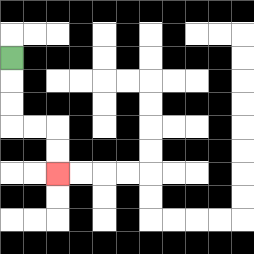{'start': '[0, 2]', 'end': '[2, 7]', 'path_directions': 'D,D,D,R,R,D,D', 'path_coordinates': '[[0, 2], [0, 3], [0, 4], [0, 5], [1, 5], [2, 5], [2, 6], [2, 7]]'}